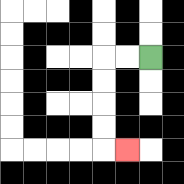{'start': '[6, 2]', 'end': '[5, 6]', 'path_directions': 'L,L,D,D,D,D,R', 'path_coordinates': '[[6, 2], [5, 2], [4, 2], [4, 3], [4, 4], [4, 5], [4, 6], [5, 6]]'}